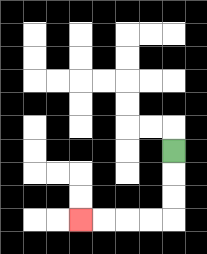{'start': '[7, 6]', 'end': '[3, 9]', 'path_directions': 'D,D,D,L,L,L,L', 'path_coordinates': '[[7, 6], [7, 7], [7, 8], [7, 9], [6, 9], [5, 9], [4, 9], [3, 9]]'}